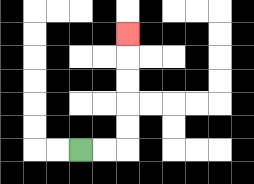{'start': '[3, 6]', 'end': '[5, 1]', 'path_directions': 'R,R,U,U,U,U,U', 'path_coordinates': '[[3, 6], [4, 6], [5, 6], [5, 5], [5, 4], [5, 3], [5, 2], [5, 1]]'}